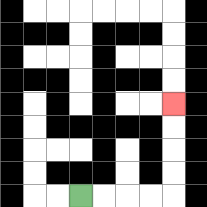{'start': '[3, 8]', 'end': '[7, 4]', 'path_directions': 'R,R,R,R,U,U,U,U', 'path_coordinates': '[[3, 8], [4, 8], [5, 8], [6, 8], [7, 8], [7, 7], [7, 6], [7, 5], [7, 4]]'}